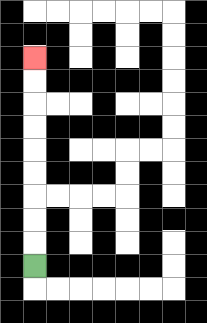{'start': '[1, 11]', 'end': '[1, 2]', 'path_directions': 'U,U,U,U,U,U,U,U,U', 'path_coordinates': '[[1, 11], [1, 10], [1, 9], [1, 8], [1, 7], [1, 6], [1, 5], [1, 4], [1, 3], [1, 2]]'}